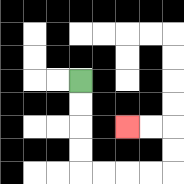{'start': '[3, 3]', 'end': '[5, 5]', 'path_directions': 'D,D,D,D,R,R,R,R,U,U,L,L', 'path_coordinates': '[[3, 3], [3, 4], [3, 5], [3, 6], [3, 7], [4, 7], [5, 7], [6, 7], [7, 7], [7, 6], [7, 5], [6, 5], [5, 5]]'}